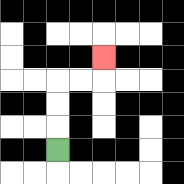{'start': '[2, 6]', 'end': '[4, 2]', 'path_directions': 'U,U,U,R,R,U', 'path_coordinates': '[[2, 6], [2, 5], [2, 4], [2, 3], [3, 3], [4, 3], [4, 2]]'}